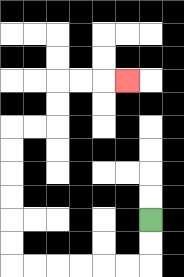{'start': '[6, 9]', 'end': '[5, 3]', 'path_directions': 'D,D,L,L,L,L,L,L,U,U,U,U,U,U,R,R,U,U,R,R,R', 'path_coordinates': '[[6, 9], [6, 10], [6, 11], [5, 11], [4, 11], [3, 11], [2, 11], [1, 11], [0, 11], [0, 10], [0, 9], [0, 8], [0, 7], [0, 6], [0, 5], [1, 5], [2, 5], [2, 4], [2, 3], [3, 3], [4, 3], [5, 3]]'}